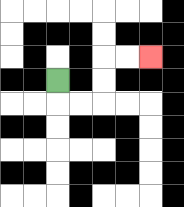{'start': '[2, 3]', 'end': '[6, 2]', 'path_directions': 'D,R,R,U,U,R,R', 'path_coordinates': '[[2, 3], [2, 4], [3, 4], [4, 4], [4, 3], [4, 2], [5, 2], [6, 2]]'}